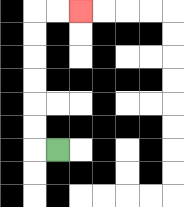{'start': '[2, 6]', 'end': '[3, 0]', 'path_directions': 'L,U,U,U,U,U,U,R,R', 'path_coordinates': '[[2, 6], [1, 6], [1, 5], [1, 4], [1, 3], [1, 2], [1, 1], [1, 0], [2, 0], [3, 0]]'}